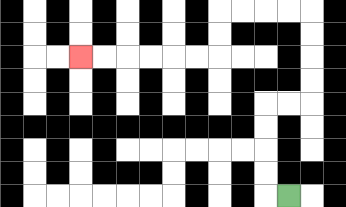{'start': '[12, 8]', 'end': '[3, 2]', 'path_directions': 'L,U,U,U,U,R,R,U,U,U,U,L,L,L,L,D,D,L,L,L,L,L,L', 'path_coordinates': '[[12, 8], [11, 8], [11, 7], [11, 6], [11, 5], [11, 4], [12, 4], [13, 4], [13, 3], [13, 2], [13, 1], [13, 0], [12, 0], [11, 0], [10, 0], [9, 0], [9, 1], [9, 2], [8, 2], [7, 2], [6, 2], [5, 2], [4, 2], [3, 2]]'}